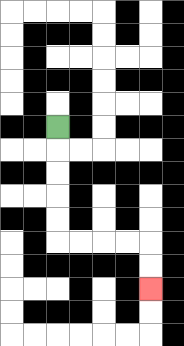{'start': '[2, 5]', 'end': '[6, 12]', 'path_directions': 'D,D,D,D,D,R,R,R,R,D,D', 'path_coordinates': '[[2, 5], [2, 6], [2, 7], [2, 8], [2, 9], [2, 10], [3, 10], [4, 10], [5, 10], [6, 10], [6, 11], [6, 12]]'}